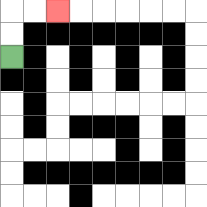{'start': '[0, 2]', 'end': '[2, 0]', 'path_directions': 'U,U,R,R', 'path_coordinates': '[[0, 2], [0, 1], [0, 0], [1, 0], [2, 0]]'}